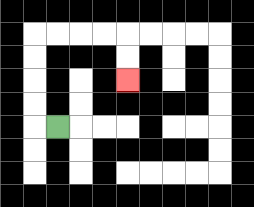{'start': '[2, 5]', 'end': '[5, 3]', 'path_directions': 'L,U,U,U,U,R,R,R,R,D,D', 'path_coordinates': '[[2, 5], [1, 5], [1, 4], [1, 3], [1, 2], [1, 1], [2, 1], [3, 1], [4, 1], [5, 1], [5, 2], [5, 3]]'}